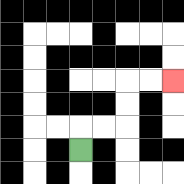{'start': '[3, 6]', 'end': '[7, 3]', 'path_directions': 'U,R,R,U,U,R,R', 'path_coordinates': '[[3, 6], [3, 5], [4, 5], [5, 5], [5, 4], [5, 3], [6, 3], [7, 3]]'}